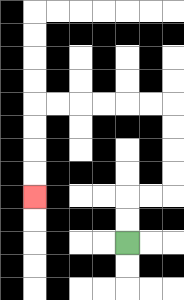{'start': '[5, 10]', 'end': '[1, 8]', 'path_directions': 'U,U,R,R,U,U,U,U,L,L,L,L,L,L,D,D,D,D', 'path_coordinates': '[[5, 10], [5, 9], [5, 8], [6, 8], [7, 8], [7, 7], [7, 6], [7, 5], [7, 4], [6, 4], [5, 4], [4, 4], [3, 4], [2, 4], [1, 4], [1, 5], [1, 6], [1, 7], [1, 8]]'}